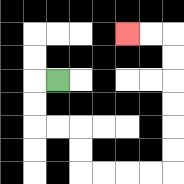{'start': '[2, 3]', 'end': '[5, 1]', 'path_directions': 'L,D,D,R,R,D,D,R,R,R,R,U,U,U,U,U,U,L,L', 'path_coordinates': '[[2, 3], [1, 3], [1, 4], [1, 5], [2, 5], [3, 5], [3, 6], [3, 7], [4, 7], [5, 7], [6, 7], [7, 7], [7, 6], [7, 5], [7, 4], [7, 3], [7, 2], [7, 1], [6, 1], [5, 1]]'}